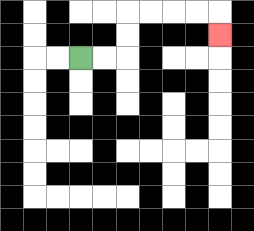{'start': '[3, 2]', 'end': '[9, 1]', 'path_directions': 'R,R,U,U,R,R,R,R,D', 'path_coordinates': '[[3, 2], [4, 2], [5, 2], [5, 1], [5, 0], [6, 0], [7, 0], [8, 0], [9, 0], [9, 1]]'}